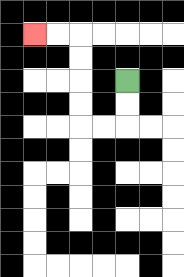{'start': '[5, 3]', 'end': '[1, 1]', 'path_directions': 'D,D,L,L,U,U,U,U,L,L', 'path_coordinates': '[[5, 3], [5, 4], [5, 5], [4, 5], [3, 5], [3, 4], [3, 3], [3, 2], [3, 1], [2, 1], [1, 1]]'}